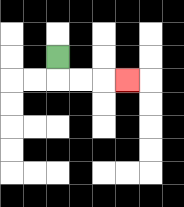{'start': '[2, 2]', 'end': '[5, 3]', 'path_directions': 'D,R,R,R', 'path_coordinates': '[[2, 2], [2, 3], [3, 3], [4, 3], [5, 3]]'}